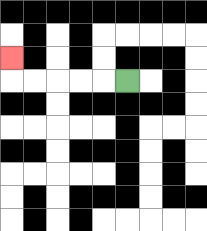{'start': '[5, 3]', 'end': '[0, 2]', 'path_directions': 'L,L,L,L,L,U', 'path_coordinates': '[[5, 3], [4, 3], [3, 3], [2, 3], [1, 3], [0, 3], [0, 2]]'}